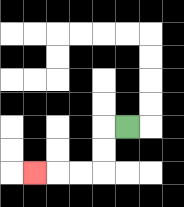{'start': '[5, 5]', 'end': '[1, 7]', 'path_directions': 'L,D,D,L,L,L', 'path_coordinates': '[[5, 5], [4, 5], [4, 6], [4, 7], [3, 7], [2, 7], [1, 7]]'}